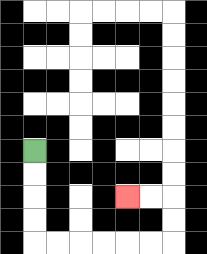{'start': '[1, 6]', 'end': '[5, 8]', 'path_directions': 'D,D,D,D,R,R,R,R,R,R,U,U,L,L', 'path_coordinates': '[[1, 6], [1, 7], [1, 8], [1, 9], [1, 10], [2, 10], [3, 10], [4, 10], [5, 10], [6, 10], [7, 10], [7, 9], [7, 8], [6, 8], [5, 8]]'}